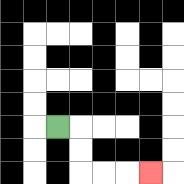{'start': '[2, 5]', 'end': '[6, 7]', 'path_directions': 'R,D,D,R,R,R', 'path_coordinates': '[[2, 5], [3, 5], [3, 6], [3, 7], [4, 7], [5, 7], [6, 7]]'}